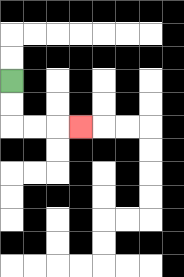{'start': '[0, 3]', 'end': '[3, 5]', 'path_directions': 'D,D,R,R,R', 'path_coordinates': '[[0, 3], [0, 4], [0, 5], [1, 5], [2, 5], [3, 5]]'}